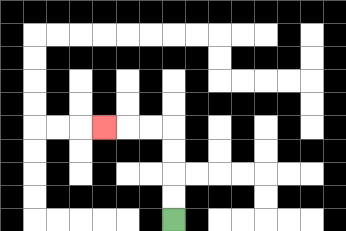{'start': '[7, 9]', 'end': '[4, 5]', 'path_directions': 'U,U,U,U,L,L,L', 'path_coordinates': '[[7, 9], [7, 8], [7, 7], [7, 6], [7, 5], [6, 5], [5, 5], [4, 5]]'}